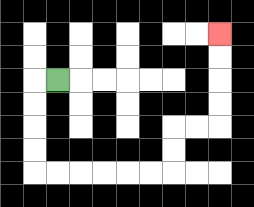{'start': '[2, 3]', 'end': '[9, 1]', 'path_directions': 'L,D,D,D,D,R,R,R,R,R,R,U,U,R,R,U,U,U,U', 'path_coordinates': '[[2, 3], [1, 3], [1, 4], [1, 5], [1, 6], [1, 7], [2, 7], [3, 7], [4, 7], [5, 7], [6, 7], [7, 7], [7, 6], [7, 5], [8, 5], [9, 5], [9, 4], [9, 3], [9, 2], [9, 1]]'}